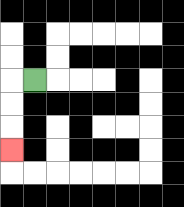{'start': '[1, 3]', 'end': '[0, 6]', 'path_directions': 'L,D,D,D', 'path_coordinates': '[[1, 3], [0, 3], [0, 4], [0, 5], [0, 6]]'}